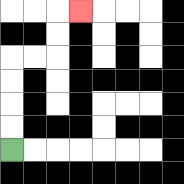{'start': '[0, 6]', 'end': '[3, 0]', 'path_directions': 'U,U,U,U,R,R,U,U,R', 'path_coordinates': '[[0, 6], [0, 5], [0, 4], [0, 3], [0, 2], [1, 2], [2, 2], [2, 1], [2, 0], [3, 0]]'}